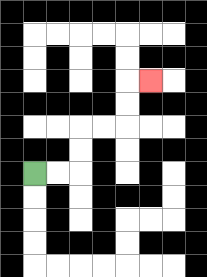{'start': '[1, 7]', 'end': '[6, 3]', 'path_directions': 'R,R,U,U,R,R,U,U,R', 'path_coordinates': '[[1, 7], [2, 7], [3, 7], [3, 6], [3, 5], [4, 5], [5, 5], [5, 4], [5, 3], [6, 3]]'}